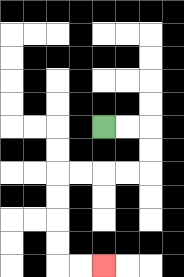{'start': '[4, 5]', 'end': '[4, 11]', 'path_directions': 'R,R,D,D,L,L,L,L,D,D,D,D,R,R', 'path_coordinates': '[[4, 5], [5, 5], [6, 5], [6, 6], [6, 7], [5, 7], [4, 7], [3, 7], [2, 7], [2, 8], [2, 9], [2, 10], [2, 11], [3, 11], [4, 11]]'}